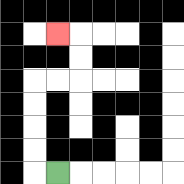{'start': '[2, 7]', 'end': '[2, 1]', 'path_directions': 'L,U,U,U,U,R,R,U,U,L', 'path_coordinates': '[[2, 7], [1, 7], [1, 6], [1, 5], [1, 4], [1, 3], [2, 3], [3, 3], [3, 2], [3, 1], [2, 1]]'}